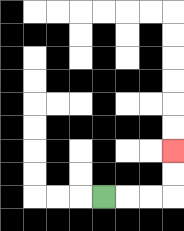{'start': '[4, 8]', 'end': '[7, 6]', 'path_directions': 'R,R,R,U,U', 'path_coordinates': '[[4, 8], [5, 8], [6, 8], [7, 8], [7, 7], [7, 6]]'}